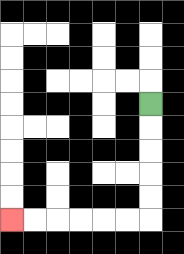{'start': '[6, 4]', 'end': '[0, 9]', 'path_directions': 'D,D,D,D,D,L,L,L,L,L,L', 'path_coordinates': '[[6, 4], [6, 5], [6, 6], [6, 7], [6, 8], [6, 9], [5, 9], [4, 9], [3, 9], [2, 9], [1, 9], [0, 9]]'}